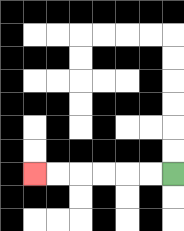{'start': '[7, 7]', 'end': '[1, 7]', 'path_directions': 'L,L,L,L,L,L', 'path_coordinates': '[[7, 7], [6, 7], [5, 7], [4, 7], [3, 7], [2, 7], [1, 7]]'}